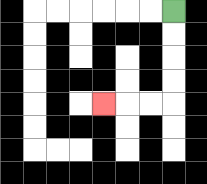{'start': '[7, 0]', 'end': '[4, 4]', 'path_directions': 'D,D,D,D,L,L,L', 'path_coordinates': '[[7, 0], [7, 1], [7, 2], [7, 3], [7, 4], [6, 4], [5, 4], [4, 4]]'}